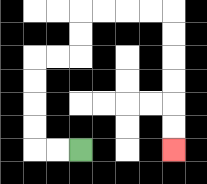{'start': '[3, 6]', 'end': '[7, 6]', 'path_directions': 'L,L,U,U,U,U,R,R,U,U,R,R,R,R,D,D,D,D,D,D', 'path_coordinates': '[[3, 6], [2, 6], [1, 6], [1, 5], [1, 4], [1, 3], [1, 2], [2, 2], [3, 2], [3, 1], [3, 0], [4, 0], [5, 0], [6, 0], [7, 0], [7, 1], [7, 2], [7, 3], [7, 4], [7, 5], [7, 6]]'}